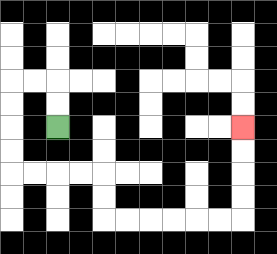{'start': '[2, 5]', 'end': '[10, 5]', 'path_directions': 'U,U,L,L,D,D,D,D,R,R,R,R,D,D,R,R,R,R,R,R,U,U,U,U', 'path_coordinates': '[[2, 5], [2, 4], [2, 3], [1, 3], [0, 3], [0, 4], [0, 5], [0, 6], [0, 7], [1, 7], [2, 7], [3, 7], [4, 7], [4, 8], [4, 9], [5, 9], [6, 9], [7, 9], [8, 9], [9, 9], [10, 9], [10, 8], [10, 7], [10, 6], [10, 5]]'}